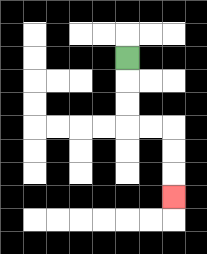{'start': '[5, 2]', 'end': '[7, 8]', 'path_directions': 'D,D,D,R,R,D,D,D', 'path_coordinates': '[[5, 2], [5, 3], [5, 4], [5, 5], [6, 5], [7, 5], [7, 6], [7, 7], [7, 8]]'}